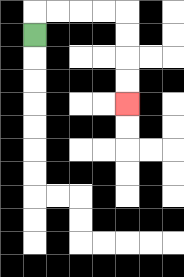{'start': '[1, 1]', 'end': '[5, 4]', 'path_directions': 'U,R,R,R,R,D,D,D,D', 'path_coordinates': '[[1, 1], [1, 0], [2, 0], [3, 0], [4, 0], [5, 0], [5, 1], [5, 2], [5, 3], [5, 4]]'}